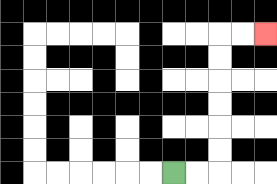{'start': '[7, 7]', 'end': '[11, 1]', 'path_directions': 'R,R,U,U,U,U,U,U,R,R', 'path_coordinates': '[[7, 7], [8, 7], [9, 7], [9, 6], [9, 5], [9, 4], [9, 3], [9, 2], [9, 1], [10, 1], [11, 1]]'}